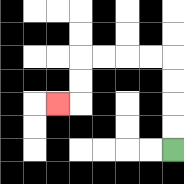{'start': '[7, 6]', 'end': '[2, 4]', 'path_directions': 'U,U,U,U,L,L,L,L,D,D,L', 'path_coordinates': '[[7, 6], [7, 5], [7, 4], [7, 3], [7, 2], [6, 2], [5, 2], [4, 2], [3, 2], [3, 3], [3, 4], [2, 4]]'}